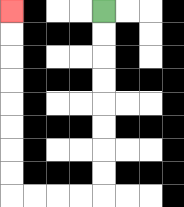{'start': '[4, 0]', 'end': '[0, 0]', 'path_directions': 'D,D,D,D,D,D,D,D,L,L,L,L,U,U,U,U,U,U,U,U', 'path_coordinates': '[[4, 0], [4, 1], [4, 2], [4, 3], [4, 4], [4, 5], [4, 6], [4, 7], [4, 8], [3, 8], [2, 8], [1, 8], [0, 8], [0, 7], [0, 6], [0, 5], [0, 4], [0, 3], [0, 2], [0, 1], [0, 0]]'}